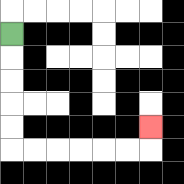{'start': '[0, 1]', 'end': '[6, 5]', 'path_directions': 'D,D,D,D,D,R,R,R,R,R,R,U', 'path_coordinates': '[[0, 1], [0, 2], [0, 3], [0, 4], [0, 5], [0, 6], [1, 6], [2, 6], [3, 6], [4, 6], [5, 6], [6, 6], [6, 5]]'}